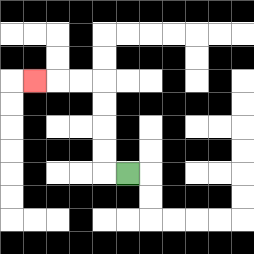{'start': '[5, 7]', 'end': '[1, 3]', 'path_directions': 'L,U,U,U,U,L,L,L', 'path_coordinates': '[[5, 7], [4, 7], [4, 6], [4, 5], [4, 4], [4, 3], [3, 3], [2, 3], [1, 3]]'}